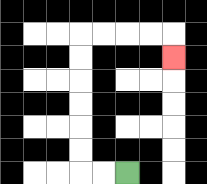{'start': '[5, 7]', 'end': '[7, 2]', 'path_directions': 'L,L,U,U,U,U,U,U,R,R,R,R,D', 'path_coordinates': '[[5, 7], [4, 7], [3, 7], [3, 6], [3, 5], [3, 4], [3, 3], [3, 2], [3, 1], [4, 1], [5, 1], [6, 1], [7, 1], [7, 2]]'}